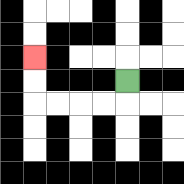{'start': '[5, 3]', 'end': '[1, 2]', 'path_directions': 'D,L,L,L,L,U,U', 'path_coordinates': '[[5, 3], [5, 4], [4, 4], [3, 4], [2, 4], [1, 4], [1, 3], [1, 2]]'}